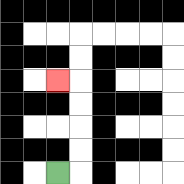{'start': '[2, 7]', 'end': '[2, 3]', 'path_directions': 'R,U,U,U,U,L', 'path_coordinates': '[[2, 7], [3, 7], [3, 6], [3, 5], [3, 4], [3, 3], [2, 3]]'}